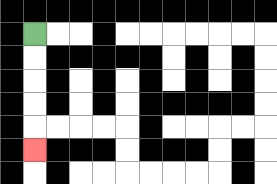{'start': '[1, 1]', 'end': '[1, 6]', 'path_directions': 'D,D,D,D,D', 'path_coordinates': '[[1, 1], [1, 2], [1, 3], [1, 4], [1, 5], [1, 6]]'}